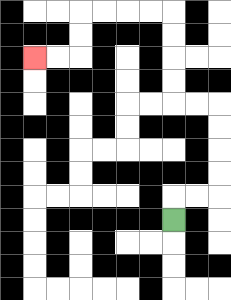{'start': '[7, 9]', 'end': '[1, 2]', 'path_directions': 'U,R,R,U,U,U,U,L,L,U,U,U,U,L,L,L,L,D,D,L,L', 'path_coordinates': '[[7, 9], [7, 8], [8, 8], [9, 8], [9, 7], [9, 6], [9, 5], [9, 4], [8, 4], [7, 4], [7, 3], [7, 2], [7, 1], [7, 0], [6, 0], [5, 0], [4, 0], [3, 0], [3, 1], [3, 2], [2, 2], [1, 2]]'}